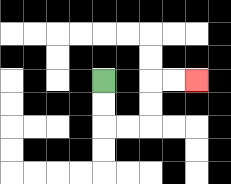{'start': '[4, 3]', 'end': '[8, 3]', 'path_directions': 'D,D,R,R,U,U,R,R', 'path_coordinates': '[[4, 3], [4, 4], [4, 5], [5, 5], [6, 5], [6, 4], [6, 3], [7, 3], [8, 3]]'}